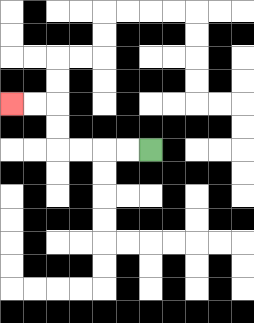{'start': '[6, 6]', 'end': '[0, 4]', 'path_directions': 'L,L,L,L,U,U,L,L', 'path_coordinates': '[[6, 6], [5, 6], [4, 6], [3, 6], [2, 6], [2, 5], [2, 4], [1, 4], [0, 4]]'}